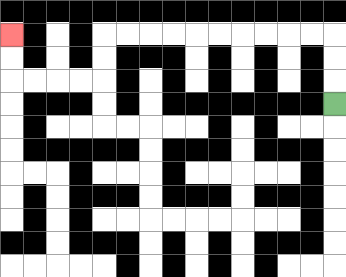{'start': '[14, 4]', 'end': '[0, 1]', 'path_directions': 'U,U,U,L,L,L,L,L,L,L,L,L,L,D,D,L,L,L,L,U,U', 'path_coordinates': '[[14, 4], [14, 3], [14, 2], [14, 1], [13, 1], [12, 1], [11, 1], [10, 1], [9, 1], [8, 1], [7, 1], [6, 1], [5, 1], [4, 1], [4, 2], [4, 3], [3, 3], [2, 3], [1, 3], [0, 3], [0, 2], [0, 1]]'}